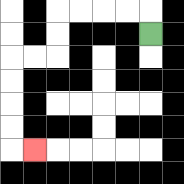{'start': '[6, 1]', 'end': '[1, 6]', 'path_directions': 'U,L,L,L,L,D,D,L,L,D,D,D,D,R', 'path_coordinates': '[[6, 1], [6, 0], [5, 0], [4, 0], [3, 0], [2, 0], [2, 1], [2, 2], [1, 2], [0, 2], [0, 3], [0, 4], [0, 5], [0, 6], [1, 6]]'}